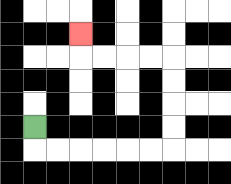{'start': '[1, 5]', 'end': '[3, 1]', 'path_directions': 'D,R,R,R,R,R,R,U,U,U,U,L,L,L,L,U', 'path_coordinates': '[[1, 5], [1, 6], [2, 6], [3, 6], [4, 6], [5, 6], [6, 6], [7, 6], [7, 5], [7, 4], [7, 3], [7, 2], [6, 2], [5, 2], [4, 2], [3, 2], [3, 1]]'}